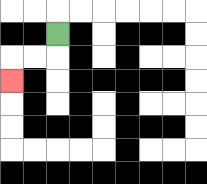{'start': '[2, 1]', 'end': '[0, 3]', 'path_directions': 'D,L,L,D', 'path_coordinates': '[[2, 1], [2, 2], [1, 2], [0, 2], [0, 3]]'}